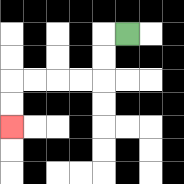{'start': '[5, 1]', 'end': '[0, 5]', 'path_directions': 'L,D,D,L,L,L,L,D,D', 'path_coordinates': '[[5, 1], [4, 1], [4, 2], [4, 3], [3, 3], [2, 3], [1, 3], [0, 3], [0, 4], [0, 5]]'}